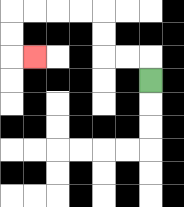{'start': '[6, 3]', 'end': '[1, 2]', 'path_directions': 'U,L,L,U,U,L,L,L,L,D,D,R', 'path_coordinates': '[[6, 3], [6, 2], [5, 2], [4, 2], [4, 1], [4, 0], [3, 0], [2, 0], [1, 0], [0, 0], [0, 1], [0, 2], [1, 2]]'}